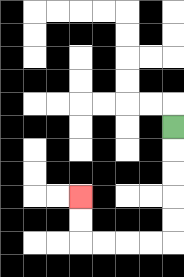{'start': '[7, 5]', 'end': '[3, 8]', 'path_directions': 'D,D,D,D,D,L,L,L,L,U,U', 'path_coordinates': '[[7, 5], [7, 6], [7, 7], [7, 8], [7, 9], [7, 10], [6, 10], [5, 10], [4, 10], [3, 10], [3, 9], [3, 8]]'}